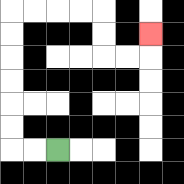{'start': '[2, 6]', 'end': '[6, 1]', 'path_directions': 'L,L,U,U,U,U,U,U,R,R,R,R,D,D,R,R,U', 'path_coordinates': '[[2, 6], [1, 6], [0, 6], [0, 5], [0, 4], [0, 3], [0, 2], [0, 1], [0, 0], [1, 0], [2, 0], [3, 0], [4, 0], [4, 1], [4, 2], [5, 2], [6, 2], [6, 1]]'}